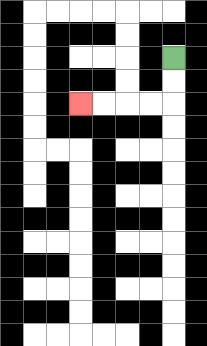{'start': '[7, 2]', 'end': '[3, 4]', 'path_directions': 'D,D,L,L,L,L', 'path_coordinates': '[[7, 2], [7, 3], [7, 4], [6, 4], [5, 4], [4, 4], [3, 4]]'}